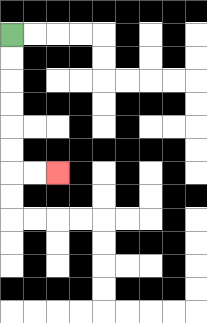{'start': '[0, 1]', 'end': '[2, 7]', 'path_directions': 'D,D,D,D,D,D,R,R', 'path_coordinates': '[[0, 1], [0, 2], [0, 3], [0, 4], [0, 5], [0, 6], [0, 7], [1, 7], [2, 7]]'}